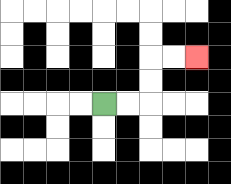{'start': '[4, 4]', 'end': '[8, 2]', 'path_directions': 'R,R,U,U,R,R', 'path_coordinates': '[[4, 4], [5, 4], [6, 4], [6, 3], [6, 2], [7, 2], [8, 2]]'}